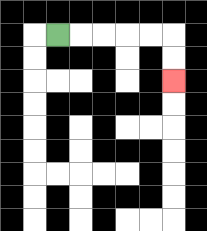{'start': '[2, 1]', 'end': '[7, 3]', 'path_directions': 'R,R,R,R,R,D,D', 'path_coordinates': '[[2, 1], [3, 1], [4, 1], [5, 1], [6, 1], [7, 1], [7, 2], [7, 3]]'}